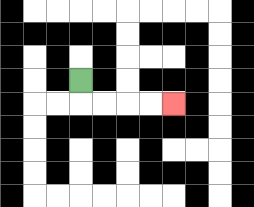{'start': '[3, 3]', 'end': '[7, 4]', 'path_directions': 'D,R,R,R,R', 'path_coordinates': '[[3, 3], [3, 4], [4, 4], [5, 4], [6, 4], [7, 4]]'}